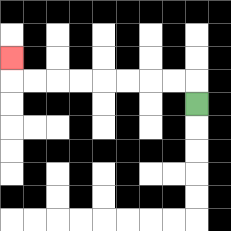{'start': '[8, 4]', 'end': '[0, 2]', 'path_directions': 'U,L,L,L,L,L,L,L,L,U', 'path_coordinates': '[[8, 4], [8, 3], [7, 3], [6, 3], [5, 3], [4, 3], [3, 3], [2, 3], [1, 3], [0, 3], [0, 2]]'}